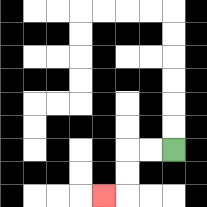{'start': '[7, 6]', 'end': '[4, 8]', 'path_directions': 'L,L,D,D,L', 'path_coordinates': '[[7, 6], [6, 6], [5, 6], [5, 7], [5, 8], [4, 8]]'}